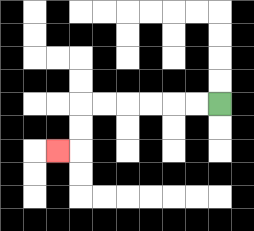{'start': '[9, 4]', 'end': '[2, 6]', 'path_directions': 'L,L,L,L,L,L,D,D,L', 'path_coordinates': '[[9, 4], [8, 4], [7, 4], [6, 4], [5, 4], [4, 4], [3, 4], [3, 5], [3, 6], [2, 6]]'}